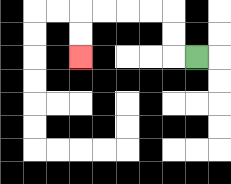{'start': '[8, 2]', 'end': '[3, 2]', 'path_directions': 'L,U,U,L,L,L,L,D,D', 'path_coordinates': '[[8, 2], [7, 2], [7, 1], [7, 0], [6, 0], [5, 0], [4, 0], [3, 0], [3, 1], [3, 2]]'}